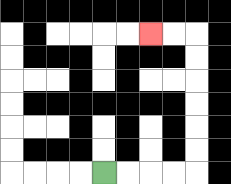{'start': '[4, 7]', 'end': '[6, 1]', 'path_directions': 'R,R,R,R,U,U,U,U,U,U,L,L', 'path_coordinates': '[[4, 7], [5, 7], [6, 7], [7, 7], [8, 7], [8, 6], [8, 5], [8, 4], [8, 3], [8, 2], [8, 1], [7, 1], [6, 1]]'}